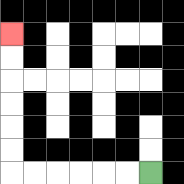{'start': '[6, 7]', 'end': '[0, 1]', 'path_directions': 'L,L,L,L,L,L,U,U,U,U,U,U', 'path_coordinates': '[[6, 7], [5, 7], [4, 7], [3, 7], [2, 7], [1, 7], [0, 7], [0, 6], [0, 5], [0, 4], [0, 3], [0, 2], [0, 1]]'}